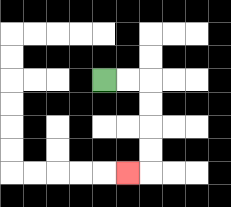{'start': '[4, 3]', 'end': '[5, 7]', 'path_directions': 'R,R,D,D,D,D,L', 'path_coordinates': '[[4, 3], [5, 3], [6, 3], [6, 4], [6, 5], [6, 6], [6, 7], [5, 7]]'}